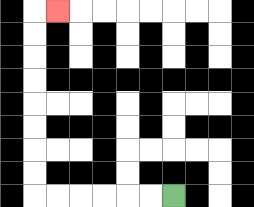{'start': '[7, 8]', 'end': '[2, 0]', 'path_directions': 'L,L,L,L,L,L,U,U,U,U,U,U,U,U,R', 'path_coordinates': '[[7, 8], [6, 8], [5, 8], [4, 8], [3, 8], [2, 8], [1, 8], [1, 7], [1, 6], [1, 5], [1, 4], [1, 3], [1, 2], [1, 1], [1, 0], [2, 0]]'}